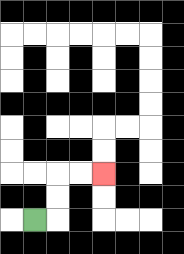{'start': '[1, 9]', 'end': '[4, 7]', 'path_directions': 'R,U,U,R,R', 'path_coordinates': '[[1, 9], [2, 9], [2, 8], [2, 7], [3, 7], [4, 7]]'}